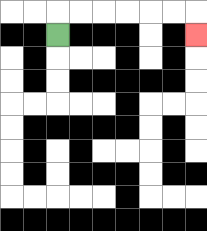{'start': '[2, 1]', 'end': '[8, 1]', 'path_directions': 'U,R,R,R,R,R,R,D', 'path_coordinates': '[[2, 1], [2, 0], [3, 0], [4, 0], [5, 0], [6, 0], [7, 0], [8, 0], [8, 1]]'}